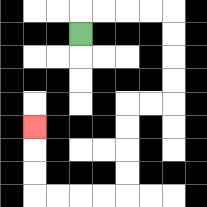{'start': '[3, 1]', 'end': '[1, 5]', 'path_directions': 'U,R,R,R,R,D,D,D,D,L,L,D,D,D,D,L,L,L,L,U,U,U', 'path_coordinates': '[[3, 1], [3, 0], [4, 0], [5, 0], [6, 0], [7, 0], [7, 1], [7, 2], [7, 3], [7, 4], [6, 4], [5, 4], [5, 5], [5, 6], [5, 7], [5, 8], [4, 8], [3, 8], [2, 8], [1, 8], [1, 7], [1, 6], [1, 5]]'}